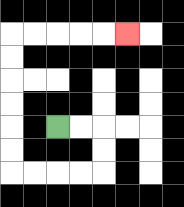{'start': '[2, 5]', 'end': '[5, 1]', 'path_directions': 'R,R,D,D,L,L,L,L,U,U,U,U,U,U,R,R,R,R,R', 'path_coordinates': '[[2, 5], [3, 5], [4, 5], [4, 6], [4, 7], [3, 7], [2, 7], [1, 7], [0, 7], [0, 6], [0, 5], [0, 4], [0, 3], [0, 2], [0, 1], [1, 1], [2, 1], [3, 1], [4, 1], [5, 1]]'}